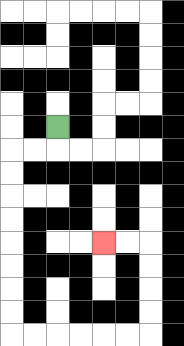{'start': '[2, 5]', 'end': '[4, 10]', 'path_directions': 'D,L,L,D,D,D,D,D,D,D,D,R,R,R,R,R,R,U,U,U,U,L,L', 'path_coordinates': '[[2, 5], [2, 6], [1, 6], [0, 6], [0, 7], [0, 8], [0, 9], [0, 10], [0, 11], [0, 12], [0, 13], [0, 14], [1, 14], [2, 14], [3, 14], [4, 14], [5, 14], [6, 14], [6, 13], [6, 12], [6, 11], [6, 10], [5, 10], [4, 10]]'}